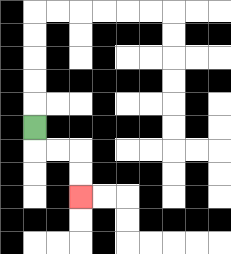{'start': '[1, 5]', 'end': '[3, 8]', 'path_directions': 'D,R,R,D,D', 'path_coordinates': '[[1, 5], [1, 6], [2, 6], [3, 6], [3, 7], [3, 8]]'}